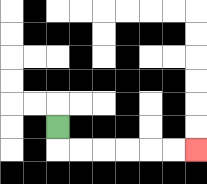{'start': '[2, 5]', 'end': '[8, 6]', 'path_directions': 'D,R,R,R,R,R,R', 'path_coordinates': '[[2, 5], [2, 6], [3, 6], [4, 6], [5, 6], [6, 6], [7, 6], [8, 6]]'}